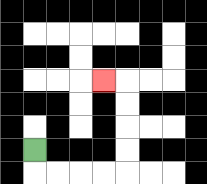{'start': '[1, 6]', 'end': '[4, 3]', 'path_directions': 'D,R,R,R,R,U,U,U,U,L', 'path_coordinates': '[[1, 6], [1, 7], [2, 7], [3, 7], [4, 7], [5, 7], [5, 6], [5, 5], [5, 4], [5, 3], [4, 3]]'}